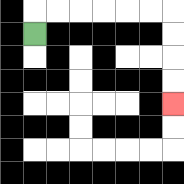{'start': '[1, 1]', 'end': '[7, 4]', 'path_directions': 'U,R,R,R,R,R,R,D,D,D,D', 'path_coordinates': '[[1, 1], [1, 0], [2, 0], [3, 0], [4, 0], [5, 0], [6, 0], [7, 0], [7, 1], [7, 2], [7, 3], [7, 4]]'}